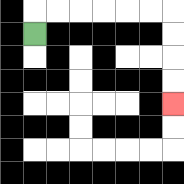{'start': '[1, 1]', 'end': '[7, 4]', 'path_directions': 'U,R,R,R,R,R,R,D,D,D,D', 'path_coordinates': '[[1, 1], [1, 0], [2, 0], [3, 0], [4, 0], [5, 0], [6, 0], [7, 0], [7, 1], [7, 2], [7, 3], [7, 4]]'}